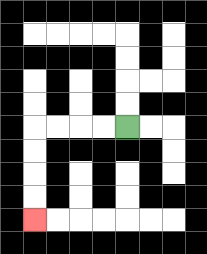{'start': '[5, 5]', 'end': '[1, 9]', 'path_directions': 'L,L,L,L,D,D,D,D', 'path_coordinates': '[[5, 5], [4, 5], [3, 5], [2, 5], [1, 5], [1, 6], [1, 7], [1, 8], [1, 9]]'}